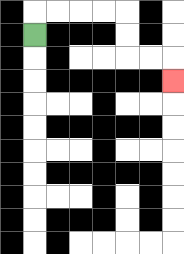{'start': '[1, 1]', 'end': '[7, 3]', 'path_directions': 'U,R,R,R,R,D,D,R,R,D', 'path_coordinates': '[[1, 1], [1, 0], [2, 0], [3, 0], [4, 0], [5, 0], [5, 1], [5, 2], [6, 2], [7, 2], [7, 3]]'}